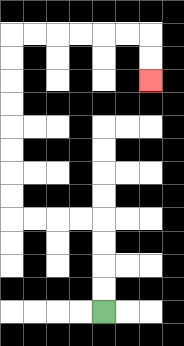{'start': '[4, 13]', 'end': '[6, 3]', 'path_directions': 'U,U,U,U,L,L,L,L,U,U,U,U,U,U,U,U,R,R,R,R,R,R,D,D', 'path_coordinates': '[[4, 13], [4, 12], [4, 11], [4, 10], [4, 9], [3, 9], [2, 9], [1, 9], [0, 9], [0, 8], [0, 7], [0, 6], [0, 5], [0, 4], [0, 3], [0, 2], [0, 1], [1, 1], [2, 1], [3, 1], [4, 1], [5, 1], [6, 1], [6, 2], [6, 3]]'}